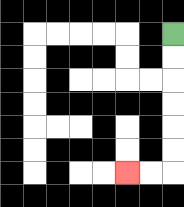{'start': '[7, 1]', 'end': '[5, 7]', 'path_directions': 'D,D,D,D,D,D,L,L', 'path_coordinates': '[[7, 1], [7, 2], [7, 3], [7, 4], [7, 5], [7, 6], [7, 7], [6, 7], [5, 7]]'}